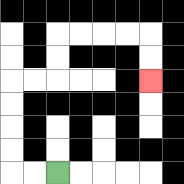{'start': '[2, 7]', 'end': '[6, 3]', 'path_directions': 'L,L,U,U,U,U,R,R,U,U,R,R,R,R,D,D', 'path_coordinates': '[[2, 7], [1, 7], [0, 7], [0, 6], [0, 5], [0, 4], [0, 3], [1, 3], [2, 3], [2, 2], [2, 1], [3, 1], [4, 1], [5, 1], [6, 1], [6, 2], [6, 3]]'}